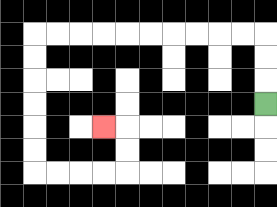{'start': '[11, 4]', 'end': '[4, 5]', 'path_directions': 'U,U,U,L,L,L,L,L,L,L,L,L,L,D,D,D,D,D,D,R,R,R,R,U,U,L', 'path_coordinates': '[[11, 4], [11, 3], [11, 2], [11, 1], [10, 1], [9, 1], [8, 1], [7, 1], [6, 1], [5, 1], [4, 1], [3, 1], [2, 1], [1, 1], [1, 2], [1, 3], [1, 4], [1, 5], [1, 6], [1, 7], [2, 7], [3, 7], [4, 7], [5, 7], [5, 6], [5, 5], [4, 5]]'}